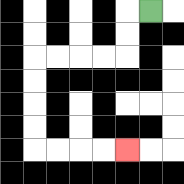{'start': '[6, 0]', 'end': '[5, 6]', 'path_directions': 'L,D,D,L,L,L,L,D,D,D,D,R,R,R,R', 'path_coordinates': '[[6, 0], [5, 0], [5, 1], [5, 2], [4, 2], [3, 2], [2, 2], [1, 2], [1, 3], [1, 4], [1, 5], [1, 6], [2, 6], [3, 6], [4, 6], [5, 6]]'}